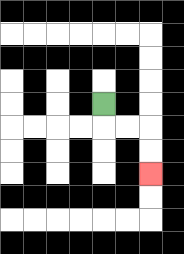{'start': '[4, 4]', 'end': '[6, 7]', 'path_directions': 'D,R,R,D,D', 'path_coordinates': '[[4, 4], [4, 5], [5, 5], [6, 5], [6, 6], [6, 7]]'}